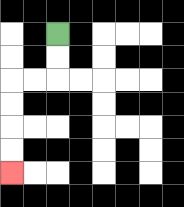{'start': '[2, 1]', 'end': '[0, 7]', 'path_directions': 'D,D,L,L,D,D,D,D', 'path_coordinates': '[[2, 1], [2, 2], [2, 3], [1, 3], [0, 3], [0, 4], [0, 5], [0, 6], [0, 7]]'}